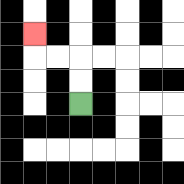{'start': '[3, 4]', 'end': '[1, 1]', 'path_directions': 'U,U,L,L,U', 'path_coordinates': '[[3, 4], [3, 3], [3, 2], [2, 2], [1, 2], [1, 1]]'}